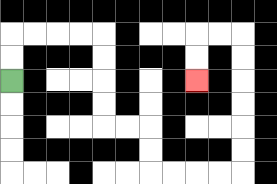{'start': '[0, 3]', 'end': '[8, 3]', 'path_directions': 'U,U,R,R,R,R,D,D,D,D,R,R,D,D,R,R,R,R,U,U,U,U,U,U,L,L,D,D', 'path_coordinates': '[[0, 3], [0, 2], [0, 1], [1, 1], [2, 1], [3, 1], [4, 1], [4, 2], [4, 3], [4, 4], [4, 5], [5, 5], [6, 5], [6, 6], [6, 7], [7, 7], [8, 7], [9, 7], [10, 7], [10, 6], [10, 5], [10, 4], [10, 3], [10, 2], [10, 1], [9, 1], [8, 1], [8, 2], [8, 3]]'}